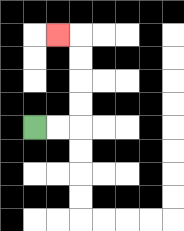{'start': '[1, 5]', 'end': '[2, 1]', 'path_directions': 'R,R,U,U,U,U,L', 'path_coordinates': '[[1, 5], [2, 5], [3, 5], [3, 4], [3, 3], [3, 2], [3, 1], [2, 1]]'}